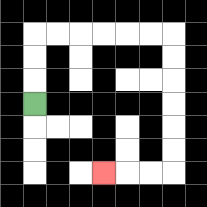{'start': '[1, 4]', 'end': '[4, 7]', 'path_directions': 'U,U,U,R,R,R,R,R,R,D,D,D,D,D,D,L,L,L', 'path_coordinates': '[[1, 4], [1, 3], [1, 2], [1, 1], [2, 1], [3, 1], [4, 1], [5, 1], [6, 1], [7, 1], [7, 2], [7, 3], [7, 4], [7, 5], [7, 6], [7, 7], [6, 7], [5, 7], [4, 7]]'}